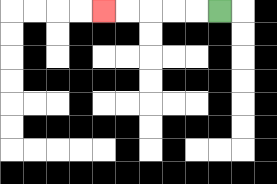{'start': '[9, 0]', 'end': '[4, 0]', 'path_directions': 'L,L,L,L,L', 'path_coordinates': '[[9, 0], [8, 0], [7, 0], [6, 0], [5, 0], [4, 0]]'}